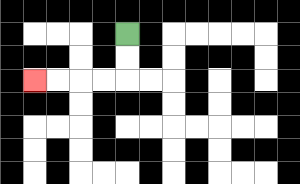{'start': '[5, 1]', 'end': '[1, 3]', 'path_directions': 'D,D,L,L,L,L', 'path_coordinates': '[[5, 1], [5, 2], [5, 3], [4, 3], [3, 3], [2, 3], [1, 3]]'}